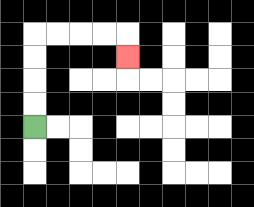{'start': '[1, 5]', 'end': '[5, 2]', 'path_directions': 'U,U,U,U,R,R,R,R,D', 'path_coordinates': '[[1, 5], [1, 4], [1, 3], [1, 2], [1, 1], [2, 1], [3, 1], [4, 1], [5, 1], [5, 2]]'}